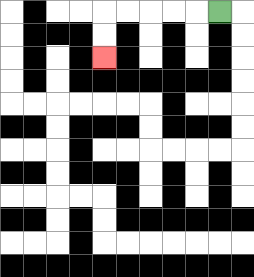{'start': '[9, 0]', 'end': '[4, 2]', 'path_directions': 'L,L,L,L,L,D,D', 'path_coordinates': '[[9, 0], [8, 0], [7, 0], [6, 0], [5, 0], [4, 0], [4, 1], [4, 2]]'}